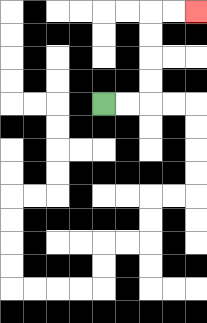{'start': '[4, 4]', 'end': '[8, 0]', 'path_directions': 'R,R,U,U,U,U,R,R', 'path_coordinates': '[[4, 4], [5, 4], [6, 4], [6, 3], [6, 2], [6, 1], [6, 0], [7, 0], [8, 0]]'}